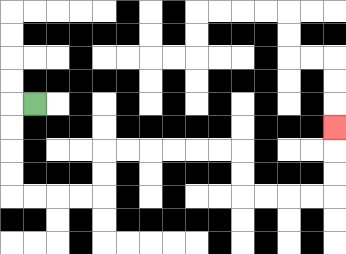{'start': '[1, 4]', 'end': '[14, 5]', 'path_directions': 'L,D,D,D,D,R,R,R,R,U,U,R,R,R,R,R,R,D,D,R,R,R,R,U,U,U', 'path_coordinates': '[[1, 4], [0, 4], [0, 5], [0, 6], [0, 7], [0, 8], [1, 8], [2, 8], [3, 8], [4, 8], [4, 7], [4, 6], [5, 6], [6, 6], [7, 6], [8, 6], [9, 6], [10, 6], [10, 7], [10, 8], [11, 8], [12, 8], [13, 8], [14, 8], [14, 7], [14, 6], [14, 5]]'}